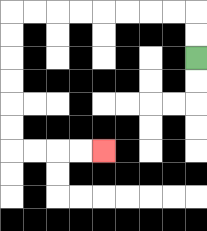{'start': '[8, 2]', 'end': '[4, 6]', 'path_directions': 'U,U,L,L,L,L,L,L,L,L,D,D,D,D,D,D,R,R,R,R', 'path_coordinates': '[[8, 2], [8, 1], [8, 0], [7, 0], [6, 0], [5, 0], [4, 0], [3, 0], [2, 0], [1, 0], [0, 0], [0, 1], [0, 2], [0, 3], [0, 4], [0, 5], [0, 6], [1, 6], [2, 6], [3, 6], [4, 6]]'}